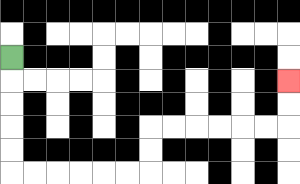{'start': '[0, 2]', 'end': '[12, 3]', 'path_directions': 'D,D,D,D,D,R,R,R,R,R,R,U,U,R,R,R,R,R,R,U,U', 'path_coordinates': '[[0, 2], [0, 3], [0, 4], [0, 5], [0, 6], [0, 7], [1, 7], [2, 7], [3, 7], [4, 7], [5, 7], [6, 7], [6, 6], [6, 5], [7, 5], [8, 5], [9, 5], [10, 5], [11, 5], [12, 5], [12, 4], [12, 3]]'}